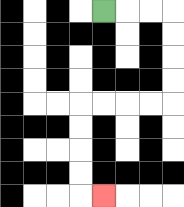{'start': '[4, 0]', 'end': '[4, 8]', 'path_directions': 'R,R,R,D,D,D,D,L,L,L,L,D,D,D,D,R', 'path_coordinates': '[[4, 0], [5, 0], [6, 0], [7, 0], [7, 1], [7, 2], [7, 3], [7, 4], [6, 4], [5, 4], [4, 4], [3, 4], [3, 5], [3, 6], [3, 7], [3, 8], [4, 8]]'}